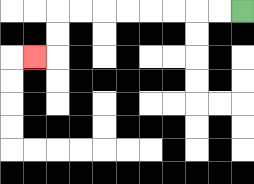{'start': '[10, 0]', 'end': '[1, 2]', 'path_directions': 'L,L,L,L,L,L,L,L,D,D,L', 'path_coordinates': '[[10, 0], [9, 0], [8, 0], [7, 0], [6, 0], [5, 0], [4, 0], [3, 0], [2, 0], [2, 1], [2, 2], [1, 2]]'}